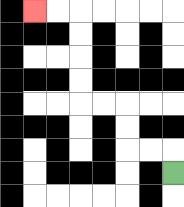{'start': '[7, 7]', 'end': '[1, 0]', 'path_directions': 'U,L,L,U,U,L,L,U,U,U,U,L,L', 'path_coordinates': '[[7, 7], [7, 6], [6, 6], [5, 6], [5, 5], [5, 4], [4, 4], [3, 4], [3, 3], [3, 2], [3, 1], [3, 0], [2, 0], [1, 0]]'}